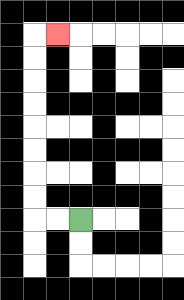{'start': '[3, 9]', 'end': '[2, 1]', 'path_directions': 'L,L,U,U,U,U,U,U,U,U,R', 'path_coordinates': '[[3, 9], [2, 9], [1, 9], [1, 8], [1, 7], [1, 6], [1, 5], [1, 4], [1, 3], [1, 2], [1, 1], [2, 1]]'}